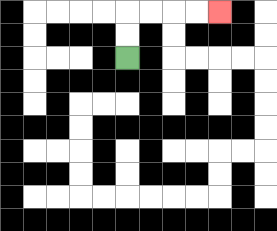{'start': '[5, 2]', 'end': '[9, 0]', 'path_directions': 'U,U,R,R,R,R', 'path_coordinates': '[[5, 2], [5, 1], [5, 0], [6, 0], [7, 0], [8, 0], [9, 0]]'}